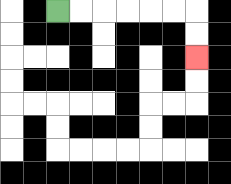{'start': '[2, 0]', 'end': '[8, 2]', 'path_directions': 'R,R,R,R,R,R,D,D', 'path_coordinates': '[[2, 0], [3, 0], [4, 0], [5, 0], [6, 0], [7, 0], [8, 0], [8, 1], [8, 2]]'}